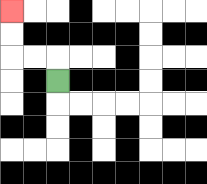{'start': '[2, 3]', 'end': '[0, 0]', 'path_directions': 'U,L,L,U,U', 'path_coordinates': '[[2, 3], [2, 2], [1, 2], [0, 2], [0, 1], [0, 0]]'}